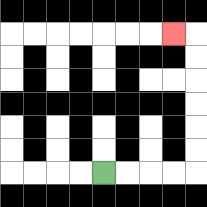{'start': '[4, 7]', 'end': '[7, 1]', 'path_directions': 'R,R,R,R,U,U,U,U,U,U,L', 'path_coordinates': '[[4, 7], [5, 7], [6, 7], [7, 7], [8, 7], [8, 6], [8, 5], [8, 4], [8, 3], [8, 2], [8, 1], [7, 1]]'}